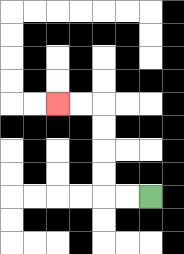{'start': '[6, 8]', 'end': '[2, 4]', 'path_directions': 'L,L,U,U,U,U,L,L', 'path_coordinates': '[[6, 8], [5, 8], [4, 8], [4, 7], [4, 6], [4, 5], [4, 4], [3, 4], [2, 4]]'}